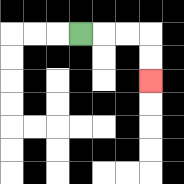{'start': '[3, 1]', 'end': '[6, 3]', 'path_directions': 'R,R,R,D,D', 'path_coordinates': '[[3, 1], [4, 1], [5, 1], [6, 1], [6, 2], [6, 3]]'}